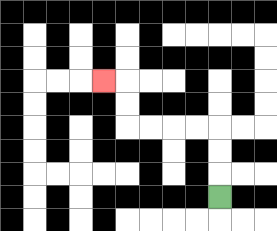{'start': '[9, 8]', 'end': '[4, 3]', 'path_directions': 'U,U,U,L,L,L,L,U,U,L', 'path_coordinates': '[[9, 8], [9, 7], [9, 6], [9, 5], [8, 5], [7, 5], [6, 5], [5, 5], [5, 4], [5, 3], [4, 3]]'}